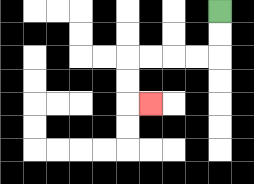{'start': '[9, 0]', 'end': '[6, 4]', 'path_directions': 'D,D,L,L,L,L,D,D,R', 'path_coordinates': '[[9, 0], [9, 1], [9, 2], [8, 2], [7, 2], [6, 2], [5, 2], [5, 3], [5, 4], [6, 4]]'}